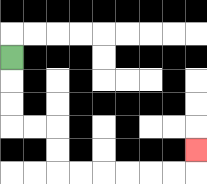{'start': '[0, 2]', 'end': '[8, 6]', 'path_directions': 'D,D,D,R,R,D,D,R,R,R,R,R,R,U', 'path_coordinates': '[[0, 2], [0, 3], [0, 4], [0, 5], [1, 5], [2, 5], [2, 6], [2, 7], [3, 7], [4, 7], [5, 7], [6, 7], [7, 7], [8, 7], [8, 6]]'}